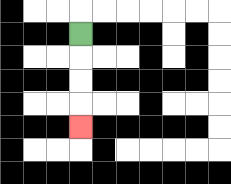{'start': '[3, 1]', 'end': '[3, 5]', 'path_directions': 'D,D,D,D', 'path_coordinates': '[[3, 1], [3, 2], [3, 3], [3, 4], [3, 5]]'}